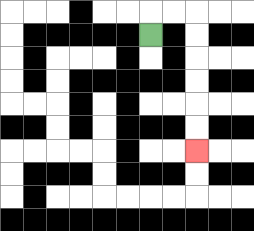{'start': '[6, 1]', 'end': '[8, 6]', 'path_directions': 'U,R,R,D,D,D,D,D,D', 'path_coordinates': '[[6, 1], [6, 0], [7, 0], [8, 0], [8, 1], [8, 2], [8, 3], [8, 4], [8, 5], [8, 6]]'}